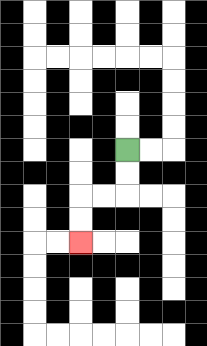{'start': '[5, 6]', 'end': '[3, 10]', 'path_directions': 'D,D,L,L,D,D', 'path_coordinates': '[[5, 6], [5, 7], [5, 8], [4, 8], [3, 8], [3, 9], [3, 10]]'}